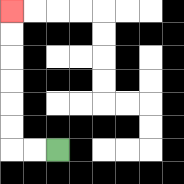{'start': '[2, 6]', 'end': '[0, 0]', 'path_directions': 'L,L,U,U,U,U,U,U', 'path_coordinates': '[[2, 6], [1, 6], [0, 6], [0, 5], [0, 4], [0, 3], [0, 2], [0, 1], [0, 0]]'}